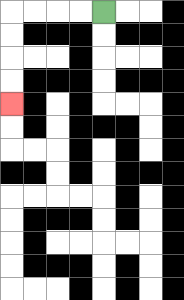{'start': '[4, 0]', 'end': '[0, 4]', 'path_directions': 'L,L,L,L,D,D,D,D', 'path_coordinates': '[[4, 0], [3, 0], [2, 0], [1, 0], [0, 0], [0, 1], [0, 2], [0, 3], [0, 4]]'}